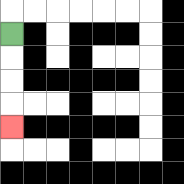{'start': '[0, 1]', 'end': '[0, 5]', 'path_directions': 'D,D,D,D', 'path_coordinates': '[[0, 1], [0, 2], [0, 3], [0, 4], [0, 5]]'}